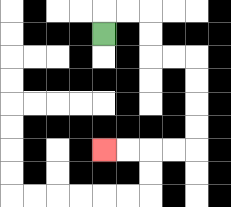{'start': '[4, 1]', 'end': '[4, 6]', 'path_directions': 'U,R,R,D,D,R,R,D,D,D,D,L,L,L,L', 'path_coordinates': '[[4, 1], [4, 0], [5, 0], [6, 0], [6, 1], [6, 2], [7, 2], [8, 2], [8, 3], [8, 4], [8, 5], [8, 6], [7, 6], [6, 6], [5, 6], [4, 6]]'}